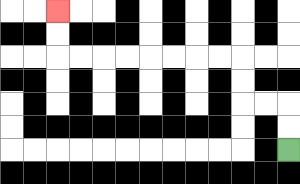{'start': '[12, 6]', 'end': '[2, 0]', 'path_directions': 'U,U,L,L,U,U,L,L,L,L,L,L,L,L,U,U', 'path_coordinates': '[[12, 6], [12, 5], [12, 4], [11, 4], [10, 4], [10, 3], [10, 2], [9, 2], [8, 2], [7, 2], [6, 2], [5, 2], [4, 2], [3, 2], [2, 2], [2, 1], [2, 0]]'}